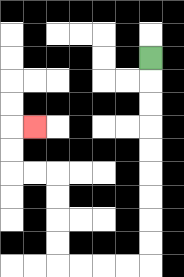{'start': '[6, 2]', 'end': '[1, 5]', 'path_directions': 'D,D,D,D,D,D,D,D,D,L,L,L,L,U,U,U,U,L,L,U,U,R', 'path_coordinates': '[[6, 2], [6, 3], [6, 4], [6, 5], [6, 6], [6, 7], [6, 8], [6, 9], [6, 10], [6, 11], [5, 11], [4, 11], [3, 11], [2, 11], [2, 10], [2, 9], [2, 8], [2, 7], [1, 7], [0, 7], [0, 6], [0, 5], [1, 5]]'}